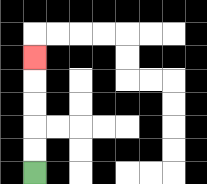{'start': '[1, 7]', 'end': '[1, 2]', 'path_directions': 'U,U,U,U,U', 'path_coordinates': '[[1, 7], [1, 6], [1, 5], [1, 4], [1, 3], [1, 2]]'}